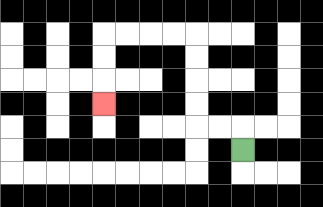{'start': '[10, 6]', 'end': '[4, 4]', 'path_directions': 'U,L,L,U,U,U,U,L,L,L,L,D,D,D', 'path_coordinates': '[[10, 6], [10, 5], [9, 5], [8, 5], [8, 4], [8, 3], [8, 2], [8, 1], [7, 1], [6, 1], [5, 1], [4, 1], [4, 2], [4, 3], [4, 4]]'}